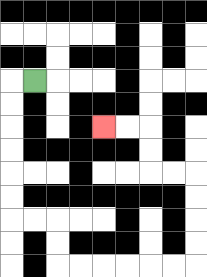{'start': '[1, 3]', 'end': '[4, 5]', 'path_directions': 'L,D,D,D,D,D,D,R,R,D,D,R,R,R,R,R,R,U,U,U,U,L,L,U,U,L,L', 'path_coordinates': '[[1, 3], [0, 3], [0, 4], [0, 5], [0, 6], [0, 7], [0, 8], [0, 9], [1, 9], [2, 9], [2, 10], [2, 11], [3, 11], [4, 11], [5, 11], [6, 11], [7, 11], [8, 11], [8, 10], [8, 9], [8, 8], [8, 7], [7, 7], [6, 7], [6, 6], [6, 5], [5, 5], [4, 5]]'}